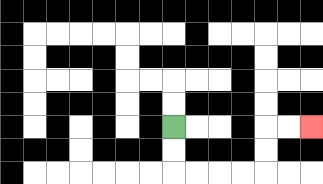{'start': '[7, 5]', 'end': '[13, 5]', 'path_directions': 'D,D,R,R,R,R,U,U,R,R', 'path_coordinates': '[[7, 5], [7, 6], [7, 7], [8, 7], [9, 7], [10, 7], [11, 7], [11, 6], [11, 5], [12, 5], [13, 5]]'}